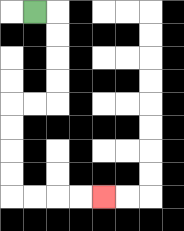{'start': '[1, 0]', 'end': '[4, 8]', 'path_directions': 'R,D,D,D,D,L,L,D,D,D,D,R,R,R,R', 'path_coordinates': '[[1, 0], [2, 0], [2, 1], [2, 2], [2, 3], [2, 4], [1, 4], [0, 4], [0, 5], [0, 6], [0, 7], [0, 8], [1, 8], [2, 8], [3, 8], [4, 8]]'}